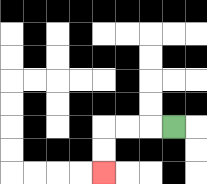{'start': '[7, 5]', 'end': '[4, 7]', 'path_directions': 'L,L,L,D,D', 'path_coordinates': '[[7, 5], [6, 5], [5, 5], [4, 5], [4, 6], [4, 7]]'}